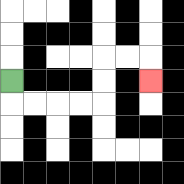{'start': '[0, 3]', 'end': '[6, 3]', 'path_directions': 'D,R,R,R,R,U,U,R,R,D', 'path_coordinates': '[[0, 3], [0, 4], [1, 4], [2, 4], [3, 4], [4, 4], [4, 3], [4, 2], [5, 2], [6, 2], [6, 3]]'}